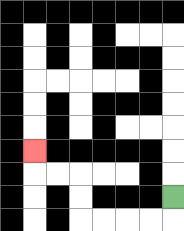{'start': '[7, 8]', 'end': '[1, 6]', 'path_directions': 'D,L,L,L,L,U,U,L,L,U', 'path_coordinates': '[[7, 8], [7, 9], [6, 9], [5, 9], [4, 9], [3, 9], [3, 8], [3, 7], [2, 7], [1, 7], [1, 6]]'}